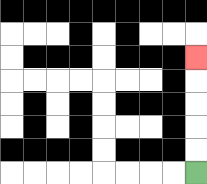{'start': '[8, 7]', 'end': '[8, 2]', 'path_directions': 'U,U,U,U,U', 'path_coordinates': '[[8, 7], [8, 6], [8, 5], [8, 4], [8, 3], [8, 2]]'}